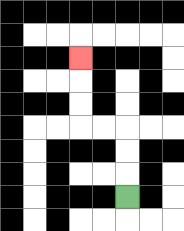{'start': '[5, 8]', 'end': '[3, 2]', 'path_directions': 'U,U,U,L,L,U,U,U', 'path_coordinates': '[[5, 8], [5, 7], [5, 6], [5, 5], [4, 5], [3, 5], [3, 4], [3, 3], [3, 2]]'}